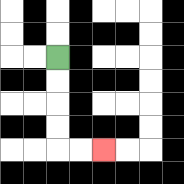{'start': '[2, 2]', 'end': '[4, 6]', 'path_directions': 'D,D,D,D,R,R', 'path_coordinates': '[[2, 2], [2, 3], [2, 4], [2, 5], [2, 6], [3, 6], [4, 6]]'}